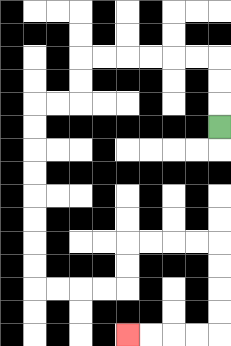{'start': '[9, 5]', 'end': '[5, 14]', 'path_directions': 'U,U,U,L,L,L,L,L,L,D,D,L,L,D,D,D,D,D,D,D,D,R,R,R,R,U,U,R,R,R,R,D,D,D,D,L,L,L,L', 'path_coordinates': '[[9, 5], [9, 4], [9, 3], [9, 2], [8, 2], [7, 2], [6, 2], [5, 2], [4, 2], [3, 2], [3, 3], [3, 4], [2, 4], [1, 4], [1, 5], [1, 6], [1, 7], [1, 8], [1, 9], [1, 10], [1, 11], [1, 12], [2, 12], [3, 12], [4, 12], [5, 12], [5, 11], [5, 10], [6, 10], [7, 10], [8, 10], [9, 10], [9, 11], [9, 12], [9, 13], [9, 14], [8, 14], [7, 14], [6, 14], [5, 14]]'}